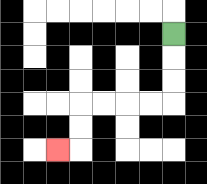{'start': '[7, 1]', 'end': '[2, 6]', 'path_directions': 'D,D,D,L,L,L,L,D,D,L', 'path_coordinates': '[[7, 1], [7, 2], [7, 3], [7, 4], [6, 4], [5, 4], [4, 4], [3, 4], [3, 5], [3, 6], [2, 6]]'}